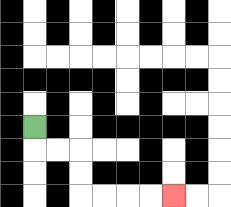{'start': '[1, 5]', 'end': '[7, 8]', 'path_directions': 'D,R,R,D,D,R,R,R,R', 'path_coordinates': '[[1, 5], [1, 6], [2, 6], [3, 6], [3, 7], [3, 8], [4, 8], [5, 8], [6, 8], [7, 8]]'}